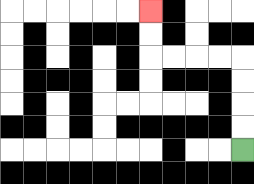{'start': '[10, 6]', 'end': '[6, 0]', 'path_directions': 'U,U,U,U,L,L,L,L,U,U', 'path_coordinates': '[[10, 6], [10, 5], [10, 4], [10, 3], [10, 2], [9, 2], [8, 2], [7, 2], [6, 2], [6, 1], [6, 0]]'}